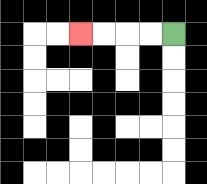{'start': '[7, 1]', 'end': '[3, 1]', 'path_directions': 'L,L,L,L', 'path_coordinates': '[[7, 1], [6, 1], [5, 1], [4, 1], [3, 1]]'}